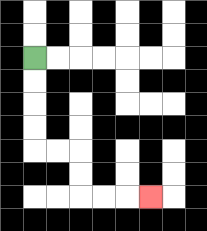{'start': '[1, 2]', 'end': '[6, 8]', 'path_directions': 'D,D,D,D,R,R,D,D,R,R,R', 'path_coordinates': '[[1, 2], [1, 3], [1, 4], [1, 5], [1, 6], [2, 6], [3, 6], [3, 7], [3, 8], [4, 8], [5, 8], [6, 8]]'}